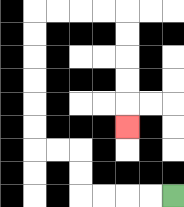{'start': '[7, 8]', 'end': '[5, 5]', 'path_directions': 'L,L,L,L,U,U,L,L,U,U,U,U,U,U,R,R,R,R,D,D,D,D,D', 'path_coordinates': '[[7, 8], [6, 8], [5, 8], [4, 8], [3, 8], [3, 7], [3, 6], [2, 6], [1, 6], [1, 5], [1, 4], [1, 3], [1, 2], [1, 1], [1, 0], [2, 0], [3, 0], [4, 0], [5, 0], [5, 1], [5, 2], [5, 3], [5, 4], [5, 5]]'}